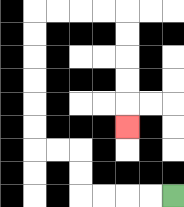{'start': '[7, 8]', 'end': '[5, 5]', 'path_directions': 'L,L,L,L,U,U,L,L,U,U,U,U,U,U,R,R,R,R,D,D,D,D,D', 'path_coordinates': '[[7, 8], [6, 8], [5, 8], [4, 8], [3, 8], [3, 7], [3, 6], [2, 6], [1, 6], [1, 5], [1, 4], [1, 3], [1, 2], [1, 1], [1, 0], [2, 0], [3, 0], [4, 0], [5, 0], [5, 1], [5, 2], [5, 3], [5, 4], [5, 5]]'}